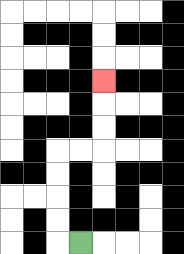{'start': '[3, 10]', 'end': '[4, 3]', 'path_directions': 'L,U,U,U,U,R,R,U,U,U', 'path_coordinates': '[[3, 10], [2, 10], [2, 9], [2, 8], [2, 7], [2, 6], [3, 6], [4, 6], [4, 5], [4, 4], [4, 3]]'}